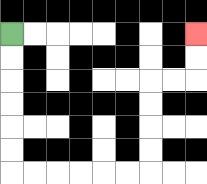{'start': '[0, 1]', 'end': '[8, 1]', 'path_directions': 'D,D,D,D,D,D,R,R,R,R,R,R,U,U,U,U,R,R,U,U', 'path_coordinates': '[[0, 1], [0, 2], [0, 3], [0, 4], [0, 5], [0, 6], [0, 7], [1, 7], [2, 7], [3, 7], [4, 7], [5, 7], [6, 7], [6, 6], [6, 5], [6, 4], [6, 3], [7, 3], [8, 3], [8, 2], [8, 1]]'}